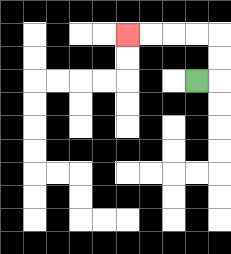{'start': '[8, 3]', 'end': '[5, 1]', 'path_directions': 'R,U,U,L,L,L,L', 'path_coordinates': '[[8, 3], [9, 3], [9, 2], [9, 1], [8, 1], [7, 1], [6, 1], [5, 1]]'}